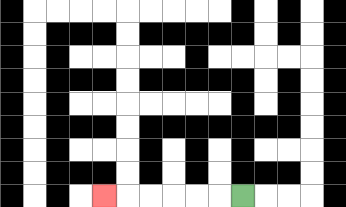{'start': '[10, 8]', 'end': '[4, 8]', 'path_directions': 'L,L,L,L,L,L', 'path_coordinates': '[[10, 8], [9, 8], [8, 8], [7, 8], [6, 8], [5, 8], [4, 8]]'}